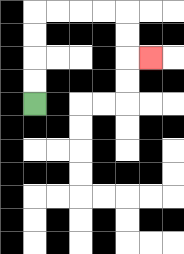{'start': '[1, 4]', 'end': '[6, 2]', 'path_directions': 'U,U,U,U,R,R,R,R,D,D,R', 'path_coordinates': '[[1, 4], [1, 3], [1, 2], [1, 1], [1, 0], [2, 0], [3, 0], [4, 0], [5, 0], [5, 1], [5, 2], [6, 2]]'}